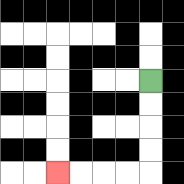{'start': '[6, 3]', 'end': '[2, 7]', 'path_directions': 'D,D,D,D,L,L,L,L', 'path_coordinates': '[[6, 3], [6, 4], [6, 5], [6, 6], [6, 7], [5, 7], [4, 7], [3, 7], [2, 7]]'}